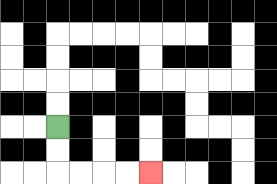{'start': '[2, 5]', 'end': '[6, 7]', 'path_directions': 'D,D,R,R,R,R', 'path_coordinates': '[[2, 5], [2, 6], [2, 7], [3, 7], [4, 7], [5, 7], [6, 7]]'}